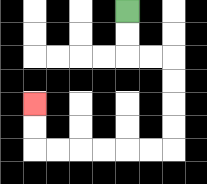{'start': '[5, 0]', 'end': '[1, 4]', 'path_directions': 'D,D,R,R,D,D,D,D,L,L,L,L,L,L,U,U', 'path_coordinates': '[[5, 0], [5, 1], [5, 2], [6, 2], [7, 2], [7, 3], [7, 4], [7, 5], [7, 6], [6, 6], [5, 6], [4, 6], [3, 6], [2, 6], [1, 6], [1, 5], [1, 4]]'}